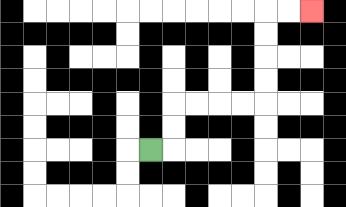{'start': '[6, 6]', 'end': '[13, 0]', 'path_directions': 'R,U,U,R,R,R,R,U,U,U,U,R,R', 'path_coordinates': '[[6, 6], [7, 6], [7, 5], [7, 4], [8, 4], [9, 4], [10, 4], [11, 4], [11, 3], [11, 2], [11, 1], [11, 0], [12, 0], [13, 0]]'}